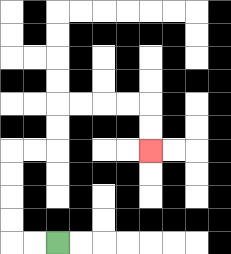{'start': '[2, 10]', 'end': '[6, 6]', 'path_directions': 'L,L,U,U,U,U,R,R,U,U,R,R,R,R,D,D', 'path_coordinates': '[[2, 10], [1, 10], [0, 10], [0, 9], [0, 8], [0, 7], [0, 6], [1, 6], [2, 6], [2, 5], [2, 4], [3, 4], [4, 4], [5, 4], [6, 4], [6, 5], [6, 6]]'}